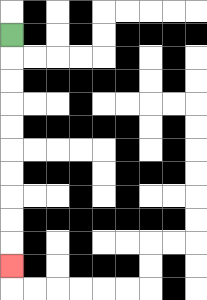{'start': '[0, 1]', 'end': '[0, 11]', 'path_directions': 'D,D,D,D,D,D,D,D,D,D', 'path_coordinates': '[[0, 1], [0, 2], [0, 3], [0, 4], [0, 5], [0, 6], [0, 7], [0, 8], [0, 9], [0, 10], [0, 11]]'}